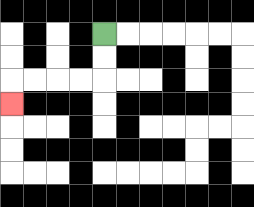{'start': '[4, 1]', 'end': '[0, 4]', 'path_directions': 'D,D,L,L,L,L,D', 'path_coordinates': '[[4, 1], [4, 2], [4, 3], [3, 3], [2, 3], [1, 3], [0, 3], [0, 4]]'}